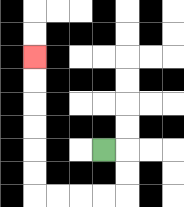{'start': '[4, 6]', 'end': '[1, 2]', 'path_directions': 'R,D,D,L,L,L,L,U,U,U,U,U,U', 'path_coordinates': '[[4, 6], [5, 6], [5, 7], [5, 8], [4, 8], [3, 8], [2, 8], [1, 8], [1, 7], [1, 6], [1, 5], [1, 4], [1, 3], [1, 2]]'}